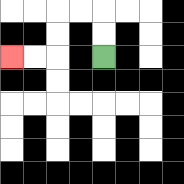{'start': '[4, 2]', 'end': '[0, 2]', 'path_directions': 'U,U,L,L,D,D,L,L', 'path_coordinates': '[[4, 2], [4, 1], [4, 0], [3, 0], [2, 0], [2, 1], [2, 2], [1, 2], [0, 2]]'}